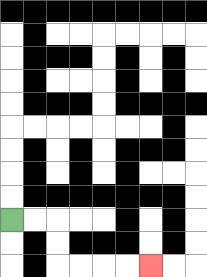{'start': '[0, 9]', 'end': '[6, 11]', 'path_directions': 'R,R,D,D,R,R,R,R', 'path_coordinates': '[[0, 9], [1, 9], [2, 9], [2, 10], [2, 11], [3, 11], [4, 11], [5, 11], [6, 11]]'}